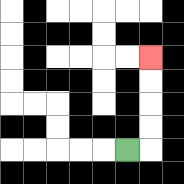{'start': '[5, 6]', 'end': '[6, 2]', 'path_directions': 'R,U,U,U,U', 'path_coordinates': '[[5, 6], [6, 6], [6, 5], [6, 4], [6, 3], [6, 2]]'}